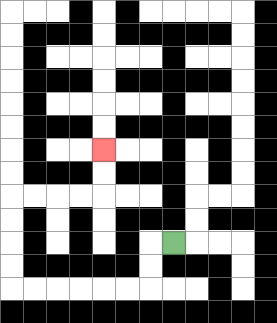{'start': '[7, 10]', 'end': '[4, 6]', 'path_directions': 'L,D,D,L,L,L,L,L,L,U,U,U,U,R,R,R,R,U,U', 'path_coordinates': '[[7, 10], [6, 10], [6, 11], [6, 12], [5, 12], [4, 12], [3, 12], [2, 12], [1, 12], [0, 12], [0, 11], [0, 10], [0, 9], [0, 8], [1, 8], [2, 8], [3, 8], [4, 8], [4, 7], [4, 6]]'}